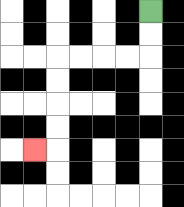{'start': '[6, 0]', 'end': '[1, 6]', 'path_directions': 'D,D,L,L,L,L,D,D,D,D,L', 'path_coordinates': '[[6, 0], [6, 1], [6, 2], [5, 2], [4, 2], [3, 2], [2, 2], [2, 3], [2, 4], [2, 5], [2, 6], [1, 6]]'}